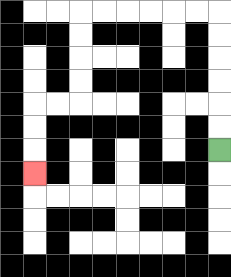{'start': '[9, 6]', 'end': '[1, 7]', 'path_directions': 'U,U,U,U,U,U,L,L,L,L,L,L,D,D,D,D,L,L,D,D,D', 'path_coordinates': '[[9, 6], [9, 5], [9, 4], [9, 3], [9, 2], [9, 1], [9, 0], [8, 0], [7, 0], [6, 0], [5, 0], [4, 0], [3, 0], [3, 1], [3, 2], [3, 3], [3, 4], [2, 4], [1, 4], [1, 5], [1, 6], [1, 7]]'}